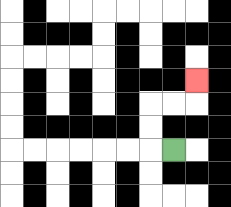{'start': '[7, 6]', 'end': '[8, 3]', 'path_directions': 'L,U,U,R,R,U', 'path_coordinates': '[[7, 6], [6, 6], [6, 5], [6, 4], [7, 4], [8, 4], [8, 3]]'}